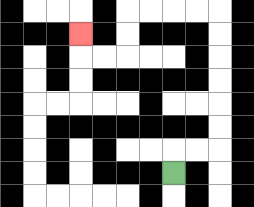{'start': '[7, 7]', 'end': '[3, 1]', 'path_directions': 'U,R,R,U,U,U,U,U,U,L,L,L,L,D,D,L,L,U', 'path_coordinates': '[[7, 7], [7, 6], [8, 6], [9, 6], [9, 5], [9, 4], [9, 3], [9, 2], [9, 1], [9, 0], [8, 0], [7, 0], [6, 0], [5, 0], [5, 1], [5, 2], [4, 2], [3, 2], [3, 1]]'}